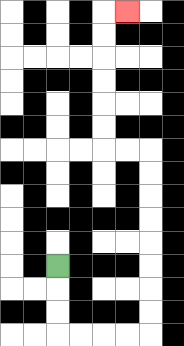{'start': '[2, 11]', 'end': '[5, 0]', 'path_directions': 'D,D,D,R,R,R,R,U,U,U,U,U,U,U,U,L,L,U,U,U,U,U,U,R', 'path_coordinates': '[[2, 11], [2, 12], [2, 13], [2, 14], [3, 14], [4, 14], [5, 14], [6, 14], [6, 13], [6, 12], [6, 11], [6, 10], [6, 9], [6, 8], [6, 7], [6, 6], [5, 6], [4, 6], [4, 5], [4, 4], [4, 3], [4, 2], [4, 1], [4, 0], [5, 0]]'}